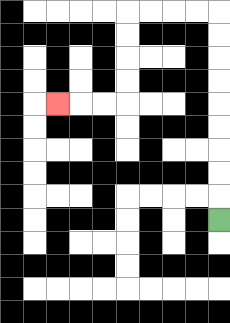{'start': '[9, 9]', 'end': '[2, 4]', 'path_directions': 'U,U,U,U,U,U,U,U,U,L,L,L,L,D,D,D,D,L,L,L', 'path_coordinates': '[[9, 9], [9, 8], [9, 7], [9, 6], [9, 5], [9, 4], [9, 3], [9, 2], [9, 1], [9, 0], [8, 0], [7, 0], [6, 0], [5, 0], [5, 1], [5, 2], [5, 3], [5, 4], [4, 4], [3, 4], [2, 4]]'}